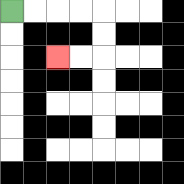{'start': '[0, 0]', 'end': '[2, 2]', 'path_directions': 'R,R,R,R,D,D,L,L', 'path_coordinates': '[[0, 0], [1, 0], [2, 0], [3, 0], [4, 0], [4, 1], [4, 2], [3, 2], [2, 2]]'}